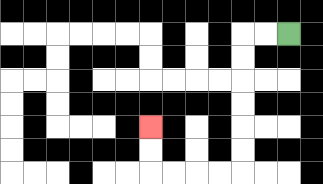{'start': '[12, 1]', 'end': '[6, 5]', 'path_directions': 'L,L,D,D,D,D,D,D,L,L,L,L,U,U', 'path_coordinates': '[[12, 1], [11, 1], [10, 1], [10, 2], [10, 3], [10, 4], [10, 5], [10, 6], [10, 7], [9, 7], [8, 7], [7, 7], [6, 7], [6, 6], [6, 5]]'}